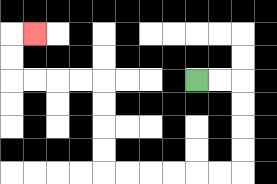{'start': '[8, 3]', 'end': '[1, 1]', 'path_directions': 'R,R,D,D,D,D,L,L,L,L,L,L,U,U,U,U,L,L,L,L,U,U,R', 'path_coordinates': '[[8, 3], [9, 3], [10, 3], [10, 4], [10, 5], [10, 6], [10, 7], [9, 7], [8, 7], [7, 7], [6, 7], [5, 7], [4, 7], [4, 6], [4, 5], [4, 4], [4, 3], [3, 3], [2, 3], [1, 3], [0, 3], [0, 2], [0, 1], [1, 1]]'}